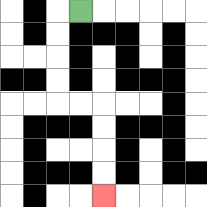{'start': '[3, 0]', 'end': '[4, 8]', 'path_directions': 'L,D,D,D,D,R,R,D,D,D,D', 'path_coordinates': '[[3, 0], [2, 0], [2, 1], [2, 2], [2, 3], [2, 4], [3, 4], [4, 4], [4, 5], [4, 6], [4, 7], [4, 8]]'}